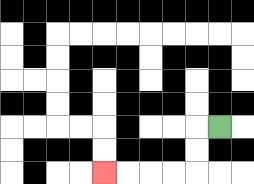{'start': '[9, 5]', 'end': '[4, 7]', 'path_directions': 'L,D,D,L,L,L,L', 'path_coordinates': '[[9, 5], [8, 5], [8, 6], [8, 7], [7, 7], [6, 7], [5, 7], [4, 7]]'}